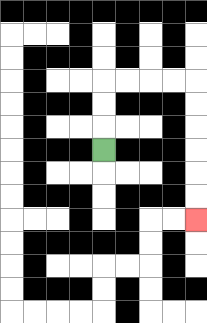{'start': '[4, 6]', 'end': '[8, 9]', 'path_directions': 'U,U,U,R,R,R,R,D,D,D,D,D,D', 'path_coordinates': '[[4, 6], [4, 5], [4, 4], [4, 3], [5, 3], [6, 3], [7, 3], [8, 3], [8, 4], [8, 5], [8, 6], [8, 7], [8, 8], [8, 9]]'}